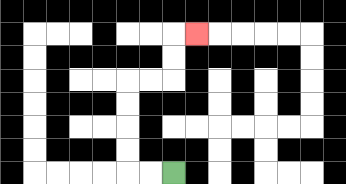{'start': '[7, 7]', 'end': '[8, 1]', 'path_directions': 'L,L,U,U,U,U,R,R,U,U,R', 'path_coordinates': '[[7, 7], [6, 7], [5, 7], [5, 6], [5, 5], [5, 4], [5, 3], [6, 3], [7, 3], [7, 2], [7, 1], [8, 1]]'}